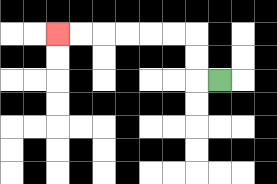{'start': '[9, 3]', 'end': '[2, 1]', 'path_directions': 'L,U,U,L,L,L,L,L,L', 'path_coordinates': '[[9, 3], [8, 3], [8, 2], [8, 1], [7, 1], [6, 1], [5, 1], [4, 1], [3, 1], [2, 1]]'}